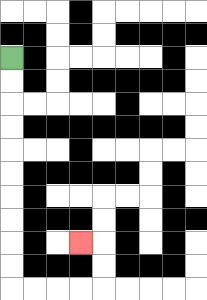{'start': '[0, 2]', 'end': '[3, 10]', 'path_directions': 'D,D,D,D,D,D,D,D,D,D,R,R,R,R,U,U,L', 'path_coordinates': '[[0, 2], [0, 3], [0, 4], [0, 5], [0, 6], [0, 7], [0, 8], [0, 9], [0, 10], [0, 11], [0, 12], [1, 12], [2, 12], [3, 12], [4, 12], [4, 11], [4, 10], [3, 10]]'}